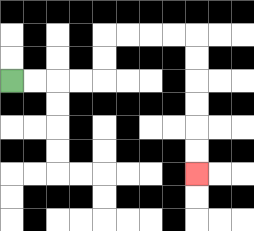{'start': '[0, 3]', 'end': '[8, 7]', 'path_directions': 'R,R,R,R,U,U,R,R,R,R,D,D,D,D,D,D', 'path_coordinates': '[[0, 3], [1, 3], [2, 3], [3, 3], [4, 3], [4, 2], [4, 1], [5, 1], [6, 1], [7, 1], [8, 1], [8, 2], [8, 3], [8, 4], [8, 5], [8, 6], [8, 7]]'}